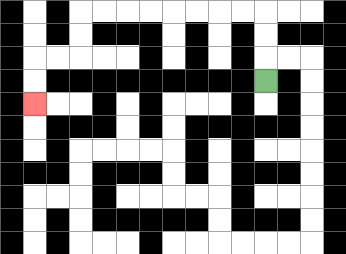{'start': '[11, 3]', 'end': '[1, 4]', 'path_directions': 'U,U,U,L,L,L,L,L,L,L,L,D,D,L,L,D,D', 'path_coordinates': '[[11, 3], [11, 2], [11, 1], [11, 0], [10, 0], [9, 0], [8, 0], [7, 0], [6, 0], [5, 0], [4, 0], [3, 0], [3, 1], [3, 2], [2, 2], [1, 2], [1, 3], [1, 4]]'}